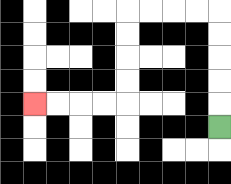{'start': '[9, 5]', 'end': '[1, 4]', 'path_directions': 'U,U,U,U,U,L,L,L,L,D,D,D,D,L,L,L,L', 'path_coordinates': '[[9, 5], [9, 4], [9, 3], [9, 2], [9, 1], [9, 0], [8, 0], [7, 0], [6, 0], [5, 0], [5, 1], [5, 2], [5, 3], [5, 4], [4, 4], [3, 4], [2, 4], [1, 4]]'}